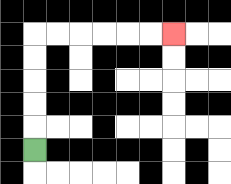{'start': '[1, 6]', 'end': '[7, 1]', 'path_directions': 'U,U,U,U,U,R,R,R,R,R,R', 'path_coordinates': '[[1, 6], [1, 5], [1, 4], [1, 3], [1, 2], [1, 1], [2, 1], [3, 1], [4, 1], [5, 1], [6, 1], [7, 1]]'}